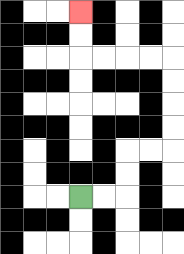{'start': '[3, 8]', 'end': '[3, 0]', 'path_directions': 'R,R,U,U,R,R,U,U,U,U,L,L,L,L,U,U', 'path_coordinates': '[[3, 8], [4, 8], [5, 8], [5, 7], [5, 6], [6, 6], [7, 6], [7, 5], [7, 4], [7, 3], [7, 2], [6, 2], [5, 2], [4, 2], [3, 2], [3, 1], [3, 0]]'}